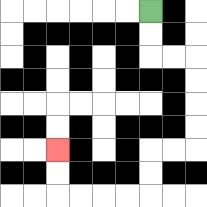{'start': '[6, 0]', 'end': '[2, 6]', 'path_directions': 'D,D,R,R,D,D,D,D,L,L,D,D,L,L,L,L,U,U', 'path_coordinates': '[[6, 0], [6, 1], [6, 2], [7, 2], [8, 2], [8, 3], [8, 4], [8, 5], [8, 6], [7, 6], [6, 6], [6, 7], [6, 8], [5, 8], [4, 8], [3, 8], [2, 8], [2, 7], [2, 6]]'}